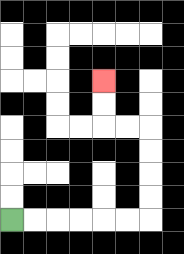{'start': '[0, 9]', 'end': '[4, 3]', 'path_directions': 'R,R,R,R,R,R,U,U,U,U,L,L,U,U', 'path_coordinates': '[[0, 9], [1, 9], [2, 9], [3, 9], [4, 9], [5, 9], [6, 9], [6, 8], [6, 7], [6, 6], [6, 5], [5, 5], [4, 5], [4, 4], [4, 3]]'}